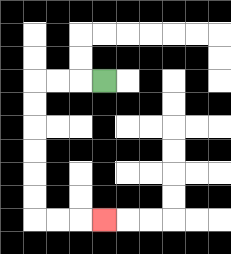{'start': '[4, 3]', 'end': '[4, 9]', 'path_directions': 'L,L,L,D,D,D,D,D,D,R,R,R', 'path_coordinates': '[[4, 3], [3, 3], [2, 3], [1, 3], [1, 4], [1, 5], [1, 6], [1, 7], [1, 8], [1, 9], [2, 9], [3, 9], [4, 9]]'}